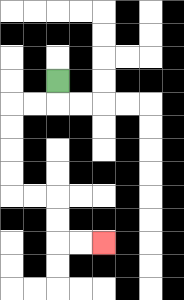{'start': '[2, 3]', 'end': '[4, 10]', 'path_directions': 'D,L,L,D,D,D,D,R,R,D,D,R,R', 'path_coordinates': '[[2, 3], [2, 4], [1, 4], [0, 4], [0, 5], [0, 6], [0, 7], [0, 8], [1, 8], [2, 8], [2, 9], [2, 10], [3, 10], [4, 10]]'}